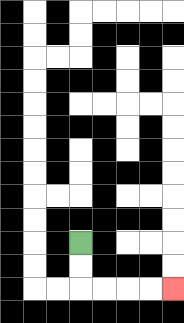{'start': '[3, 10]', 'end': '[7, 12]', 'path_directions': 'D,D,R,R,R,R', 'path_coordinates': '[[3, 10], [3, 11], [3, 12], [4, 12], [5, 12], [6, 12], [7, 12]]'}